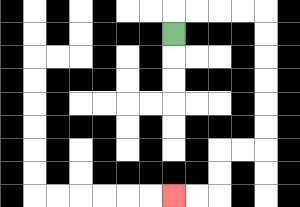{'start': '[7, 1]', 'end': '[7, 8]', 'path_directions': 'U,R,R,R,R,D,D,D,D,D,D,L,L,D,D,L,L', 'path_coordinates': '[[7, 1], [7, 0], [8, 0], [9, 0], [10, 0], [11, 0], [11, 1], [11, 2], [11, 3], [11, 4], [11, 5], [11, 6], [10, 6], [9, 6], [9, 7], [9, 8], [8, 8], [7, 8]]'}